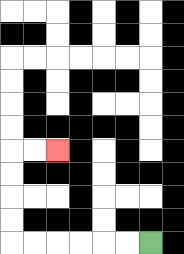{'start': '[6, 10]', 'end': '[2, 6]', 'path_directions': 'L,L,L,L,L,L,U,U,U,U,R,R', 'path_coordinates': '[[6, 10], [5, 10], [4, 10], [3, 10], [2, 10], [1, 10], [0, 10], [0, 9], [0, 8], [0, 7], [0, 6], [1, 6], [2, 6]]'}